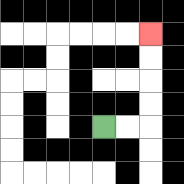{'start': '[4, 5]', 'end': '[6, 1]', 'path_directions': 'R,R,U,U,U,U', 'path_coordinates': '[[4, 5], [5, 5], [6, 5], [6, 4], [6, 3], [6, 2], [6, 1]]'}